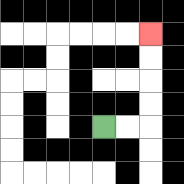{'start': '[4, 5]', 'end': '[6, 1]', 'path_directions': 'R,R,U,U,U,U', 'path_coordinates': '[[4, 5], [5, 5], [6, 5], [6, 4], [6, 3], [6, 2], [6, 1]]'}